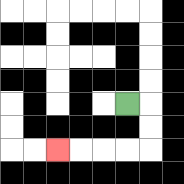{'start': '[5, 4]', 'end': '[2, 6]', 'path_directions': 'R,D,D,L,L,L,L', 'path_coordinates': '[[5, 4], [6, 4], [6, 5], [6, 6], [5, 6], [4, 6], [3, 6], [2, 6]]'}